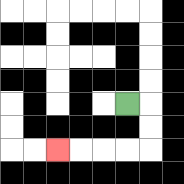{'start': '[5, 4]', 'end': '[2, 6]', 'path_directions': 'R,D,D,L,L,L,L', 'path_coordinates': '[[5, 4], [6, 4], [6, 5], [6, 6], [5, 6], [4, 6], [3, 6], [2, 6]]'}